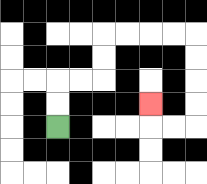{'start': '[2, 5]', 'end': '[6, 4]', 'path_directions': 'U,U,R,R,U,U,R,R,R,R,D,D,D,D,L,L,U', 'path_coordinates': '[[2, 5], [2, 4], [2, 3], [3, 3], [4, 3], [4, 2], [4, 1], [5, 1], [6, 1], [7, 1], [8, 1], [8, 2], [8, 3], [8, 4], [8, 5], [7, 5], [6, 5], [6, 4]]'}